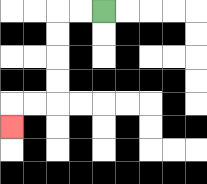{'start': '[4, 0]', 'end': '[0, 5]', 'path_directions': 'L,L,D,D,D,D,L,L,D', 'path_coordinates': '[[4, 0], [3, 0], [2, 0], [2, 1], [2, 2], [2, 3], [2, 4], [1, 4], [0, 4], [0, 5]]'}